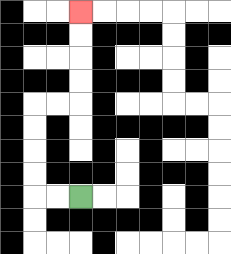{'start': '[3, 8]', 'end': '[3, 0]', 'path_directions': 'L,L,U,U,U,U,R,R,U,U,U,U', 'path_coordinates': '[[3, 8], [2, 8], [1, 8], [1, 7], [1, 6], [1, 5], [1, 4], [2, 4], [3, 4], [3, 3], [3, 2], [3, 1], [3, 0]]'}